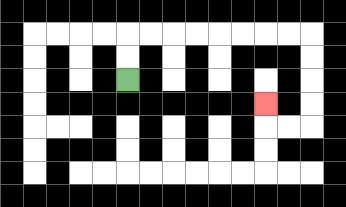{'start': '[5, 3]', 'end': '[11, 4]', 'path_directions': 'U,U,R,R,R,R,R,R,R,R,D,D,D,D,L,L,U', 'path_coordinates': '[[5, 3], [5, 2], [5, 1], [6, 1], [7, 1], [8, 1], [9, 1], [10, 1], [11, 1], [12, 1], [13, 1], [13, 2], [13, 3], [13, 4], [13, 5], [12, 5], [11, 5], [11, 4]]'}